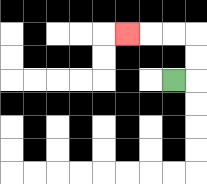{'start': '[7, 3]', 'end': '[5, 1]', 'path_directions': 'R,U,U,L,L,L', 'path_coordinates': '[[7, 3], [8, 3], [8, 2], [8, 1], [7, 1], [6, 1], [5, 1]]'}